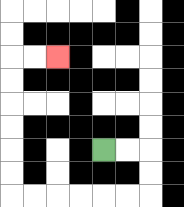{'start': '[4, 6]', 'end': '[2, 2]', 'path_directions': 'R,R,D,D,L,L,L,L,L,L,U,U,U,U,U,U,R,R', 'path_coordinates': '[[4, 6], [5, 6], [6, 6], [6, 7], [6, 8], [5, 8], [4, 8], [3, 8], [2, 8], [1, 8], [0, 8], [0, 7], [0, 6], [0, 5], [0, 4], [0, 3], [0, 2], [1, 2], [2, 2]]'}